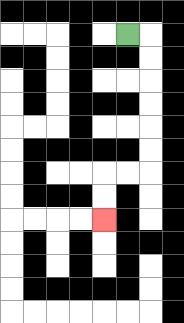{'start': '[5, 1]', 'end': '[4, 9]', 'path_directions': 'R,D,D,D,D,D,D,L,L,D,D', 'path_coordinates': '[[5, 1], [6, 1], [6, 2], [6, 3], [6, 4], [6, 5], [6, 6], [6, 7], [5, 7], [4, 7], [4, 8], [4, 9]]'}